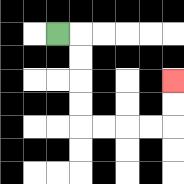{'start': '[2, 1]', 'end': '[7, 3]', 'path_directions': 'R,D,D,D,D,R,R,R,R,U,U', 'path_coordinates': '[[2, 1], [3, 1], [3, 2], [3, 3], [3, 4], [3, 5], [4, 5], [5, 5], [6, 5], [7, 5], [7, 4], [7, 3]]'}